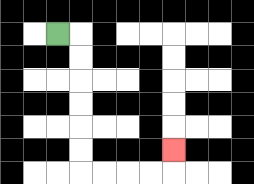{'start': '[2, 1]', 'end': '[7, 6]', 'path_directions': 'R,D,D,D,D,D,D,R,R,R,R,U', 'path_coordinates': '[[2, 1], [3, 1], [3, 2], [3, 3], [3, 4], [3, 5], [3, 6], [3, 7], [4, 7], [5, 7], [6, 7], [7, 7], [7, 6]]'}